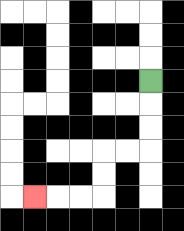{'start': '[6, 3]', 'end': '[1, 8]', 'path_directions': 'D,D,D,L,L,D,D,L,L,L', 'path_coordinates': '[[6, 3], [6, 4], [6, 5], [6, 6], [5, 6], [4, 6], [4, 7], [4, 8], [3, 8], [2, 8], [1, 8]]'}